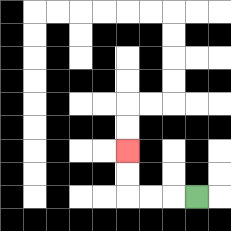{'start': '[8, 8]', 'end': '[5, 6]', 'path_directions': 'L,L,L,U,U', 'path_coordinates': '[[8, 8], [7, 8], [6, 8], [5, 8], [5, 7], [5, 6]]'}